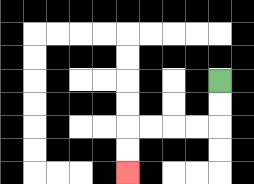{'start': '[9, 3]', 'end': '[5, 7]', 'path_directions': 'D,D,L,L,L,L,D,D', 'path_coordinates': '[[9, 3], [9, 4], [9, 5], [8, 5], [7, 5], [6, 5], [5, 5], [5, 6], [5, 7]]'}